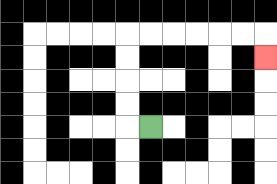{'start': '[6, 5]', 'end': '[11, 2]', 'path_directions': 'L,U,U,U,U,R,R,R,R,R,R,D', 'path_coordinates': '[[6, 5], [5, 5], [5, 4], [5, 3], [5, 2], [5, 1], [6, 1], [7, 1], [8, 1], [9, 1], [10, 1], [11, 1], [11, 2]]'}